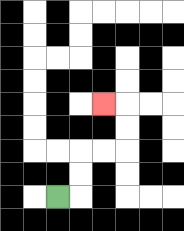{'start': '[2, 8]', 'end': '[4, 4]', 'path_directions': 'R,U,U,R,R,U,U,L', 'path_coordinates': '[[2, 8], [3, 8], [3, 7], [3, 6], [4, 6], [5, 6], [5, 5], [5, 4], [4, 4]]'}